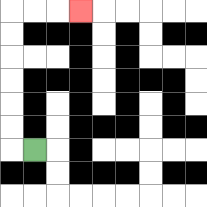{'start': '[1, 6]', 'end': '[3, 0]', 'path_directions': 'L,U,U,U,U,U,U,R,R,R', 'path_coordinates': '[[1, 6], [0, 6], [0, 5], [0, 4], [0, 3], [0, 2], [0, 1], [0, 0], [1, 0], [2, 0], [3, 0]]'}